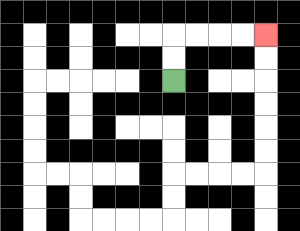{'start': '[7, 3]', 'end': '[11, 1]', 'path_directions': 'U,U,R,R,R,R', 'path_coordinates': '[[7, 3], [7, 2], [7, 1], [8, 1], [9, 1], [10, 1], [11, 1]]'}